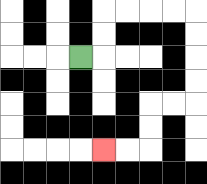{'start': '[3, 2]', 'end': '[4, 6]', 'path_directions': 'R,U,U,R,R,R,R,D,D,D,D,L,L,D,D,L,L', 'path_coordinates': '[[3, 2], [4, 2], [4, 1], [4, 0], [5, 0], [6, 0], [7, 0], [8, 0], [8, 1], [8, 2], [8, 3], [8, 4], [7, 4], [6, 4], [6, 5], [6, 6], [5, 6], [4, 6]]'}